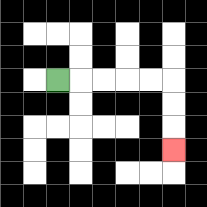{'start': '[2, 3]', 'end': '[7, 6]', 'path_directions': 'R,R,R,R,R,D,D,D', 'path_coordinates': '[[2, 3], [3, 3], [4, 3], [5, 3], [6, 3], [7, 3], [7, 4], [7, 5], [7, 6]]'}